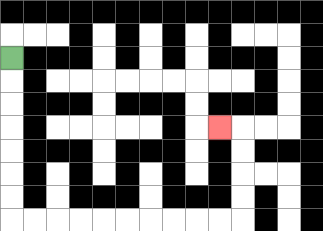{'start': '[0, 2]', 'end': '[9, 5]', 'path_directions': 'D,D,D,D,D,D,D,R,R,R,R,R,R,R,R,R,R,U,U,U,U,L', 'path_coordinates': '[[0, 2], [0, 3], [0, 4], [0, 5], [0, 6], [0, 7], [0, 8], [0, 9], [1, 9], [2, 9], [3, 9], [4, 9], [5, 9], [6, 9], [7, 9], [8, 9], [9, 9], [10, 9], [10, 8], [10, 7], [10, 6], [10, 5], [9, 5]]'}